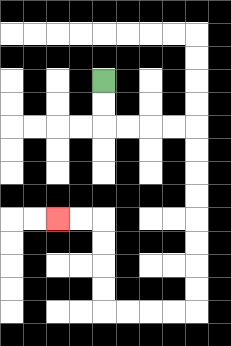{'start': '[4, 3]', 'end': '[2, 9]', 'path_directions': 'D,D,R,R,R,R,D,D,D,D,D,D,D,D,L,L,L,L,U,U,U,U,L,L', 'path_coordinates': '[[4, 3], [4, 4], [4, 5], [5, 5], [6, 5], [7, 5], [8, 5], [8, 6], [8, 7], [8, 8], [8, 9], [8, 10], [8, 11], [8, 12], [8, 13], [7, 13], [6, 13], [5, 13], [4, 13], [4, 12], [4, 11], [4, 10], [4, 9], [3, 9], [2, 9]]'}